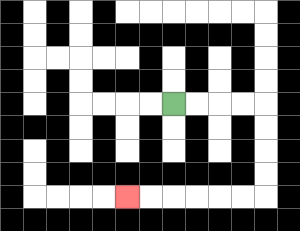{'start': '[7, 4]', 'end': '[5, 8]', 'path_directions': 'R,R,R,R,D,D,D,D,L,L,L,L,L,L', 'path_coordinates': '[[7, 4], [8, 4], [9, 4], [10, 4], [11, 4], [11, 5], [11, 6], [11, 7], [11, 8], [10, 8], [9, 8], [8, 8], [7, 8], [6, 8], [5, 8]]'}